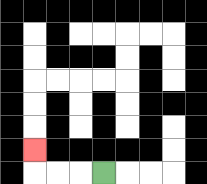{'start': '[4, 7]', 'end': '[1, 6]', 'path_directions': 'L,L,L,U', 'path_coordinates': '[[4, 7], [3, 7], [2, 7], [1, 7], [1, 6]]'}